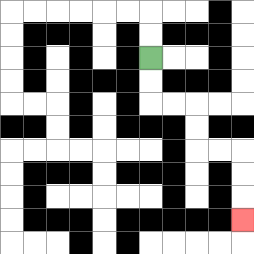{'start': '[6, 2]', 'end': '[10, 9]', 'path_directions': 'D,D,R,R,D,D,R,R,D,D,D', 'path_coordinates': '[[6, 2], [6, 3], [6, 4], [7, 4], [8, 4], [8, 5], [8, 6], [9, 6], [10, 6], [10, 7], [10, 8], [10, 9]]'}